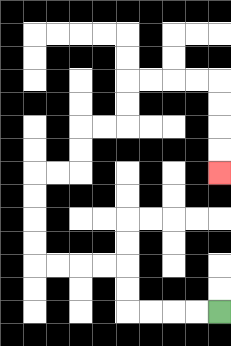{'start': '[9, 13]', 'end': '[9, 7]', 'path_directions': 'L,L,L,L,U,U,L,L,L,L,U,U,U,U,R,R,U,U,R,R,U,U,R,R,R,R,D,D,D,D', 'path_coordinates': '[[9, 13], [8, 13], [7, 13], [6, 13], [5, 13], [5, 12], [5, 11], [4, 11], [3, 11], [2, 11], [1, 11], [1, 10], [1, 9], [1, 8], [1, 7], [2, 7], [3, 7], [3, 6], [3, 5], [4, 5], [5, 5], [5, 4], [5, 3], [6, 3], [7, 3], [8, 3], [9, 3], [9, 4], [9, 5], [9, 6], [9, 7]]'}